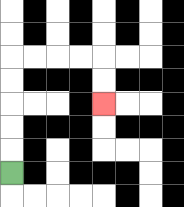{'start': '[0, 7]', 'end': '[4, 4]', 'path_directions': 'U,U,U,U,U,R,R,R,R,D,D', 'path_coordinates': '[[0, 7], [0, 6], [0, 5], [0, 4], [0, 3], [0, 2], [1, 2], [2, 2], [3, 2], [4, 2], [4, 3], [4, 4]]'}